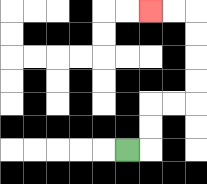{'start': '[5, 6]', 'end': '[6, 0]', 'path_directions': 'R,U,U,R,R,U,U,U,U,L,L', 'path_coordinates': '[[5, 6], [6, 6], [6, 5], [6, 4], [7, 4], [8, 4], [8, 3], [8, 2], [8, 1], [8, 0], [7, 0], [6, 0]]'}